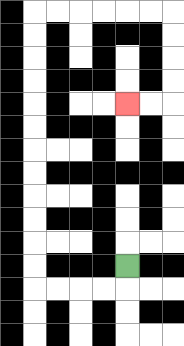{'start': '[5, 11]', 'end': '[5, 4]', 'path_directions': 'D,L,L,L,L,U,U,U,U,U,U,U,U,U,U,U,U,R,R,R,R,R,R,D,D,D,D,L,L', 'path_coordinates': '[[5, 11], [5, 12], [4, 12], [3, 12], [2, 12], [1, 12], [1, 11], [1, 10], [1, 9], [1, 8], [1, 7], [1, 6], [1, 5], [1, 4], [1, 3], [1, 2], [1, 1], [1, 0], [2, 0], [3, 0], [4, 0], [5, 0], [6, 0], [7, 0], [7, 1], [7, 2], [7, 3], [7, 4], [6, 4], [5, 4]]'}